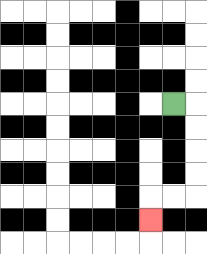{'start': '[7, 4]', 'end': '[6, 9]', 'path_directions': 'R,D,D,D,D,L,L,D', 'path_coordinates': '[[7, 4], [8, 4], [8, 5], [8, 6], [8, 7], [8, 8], [7, 8], [6, 8], [6, 9]]'}